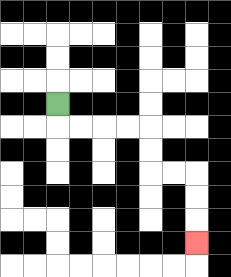{'start': '[2, 4]', 'end': '[8, 10]', 'path_directions': 'D,R,R,R,R,D,D,R,R,D,D,D', 'path_coordinates': '[[2, 4], [2, 5], [3, 5], [4, 5], [5, 5], [6, 5], [6, 6], [6, 7], [7, 7], [8, 7], [8, 8], [8, 9], [8, 10]]'}